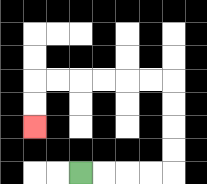{'start': '[3, 7]', 'end': '[1, 5]', 'path_directions': 'R,R,R,R,U,U,U,U,L,L,L,L,L,L,D,D', 'path_coordinates': '[[3, 7], [4, 7], [5, 7], [6, 7], [7, 7], [7, 6], [7, 5], [7, 4], [7, 3], [6, 3], [5, 3], [4, 3], [3, 3], [2, 3], [1, 3], [1, 4], [1, 5]]'}